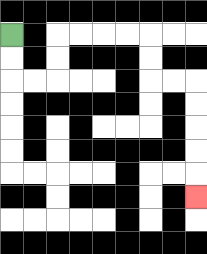{'start': '[0, 1]', 'end': '[8, 8]', 'path_directions': 'D,D,R,R,U,U,R,R,R,R,D,D,R,R,D,D,D,D,D', 'path_coordinates': '[[0, 1], [0, 2], [0, 3], [1, 3], [2, 3], [2, 2], [2, 1], [3, 1], [4, 1], [5, 1], [6, 1], [6, 2], [6, 3], [7, 3], [8, 3], [8, 4], [8, 5], [8, 6], [8, 7], [8, 8]]'}